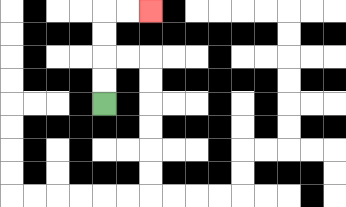{'start': '[4, 4]', 'end': '[6, 0]', 'path_directions': 'U,U,U,U,R,R', 'path_coordinates': '[[4, 4], [4, 3], [4, 2], [4, 1], [4, 0], [5, 0], [6, 0]]'}